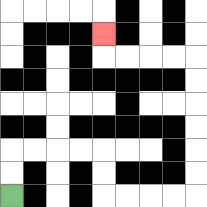{'start': '[0, 8]', 'end': '[4, 1]', 'path_directions': 'U,U,R,R,R,R,D,D,R,R,R,R,U,U,U,U,U,U,L,L,L,L,U', 'path_coordinates': '[[0, 8], [0, 7], [0, 6], [1, 6], [2, 6], [3, 6], [4, 6], [4, 7], [4, 8], [5, 8], [6, 8], [7, 8], [8, 8], [8, 7], [8, 6], [8, 5], [8, 4], [8, 3], [8, 2], [7, 2], [6, 2], [5, 2], [4, 2], [4, 1]]'}